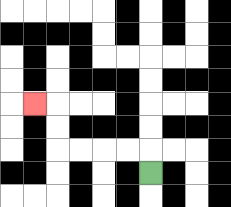{'start': '[6, 7]', 'end': '[1, 4]', 'path_directions': 'U,L,L,L,L,U,U,L', 'path_coordinates': '[[6, 7], [6, 6], [5, 6], [4, 6], [3, 6], [2, 6], [2, 5], [2, 4], [1, 4]]'}